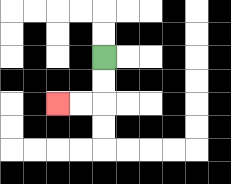{'start': '[4, 2]', 'end': '[2, 4]', 'path_directions': 'D,D,L,L', 'path_coordinates': '[[4, 2], [4, 3], [4, 4], [3, 4], [2, 4]]'}